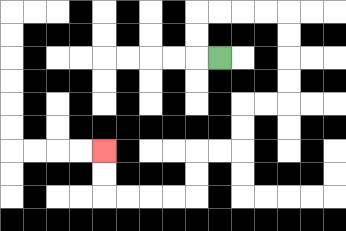{'start': '[9, 2]', 'end': '[4, 6]', 'path_directions': 'L,U,U,R,R,R,R,D,D,D,D,L,L,D,D,L,L,D,D,L,L,L,L,U,U', 'path_coordinates': '[[9, 2], [8, 2], [8, 1], [8, 0], [9, 0], [10, 0], [11, 0], [12, 0], [12, 1], [12, 2], [12, 3], [12, 4], [11, 4], [10, 4], [10, 5], [10, 6], [9, 6], [8, 6], [8, 7], [8, 8], [7, 8], [6, 8], [5, 8], [4, 8], [4, 7], [4, 6]]'}